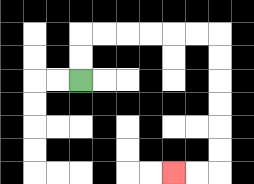{'start': '[3, 3]', 'end': '[7, 7]', 'path_directions': 'U,U,R,R,R,R,R,R,D,D,D,D,D,D,L,L', 'path_coordinates': '[[3, 3], [3, 2], [3, 1], [4, 1], [5, 1], [6, 1], [7, 1], [8, 1], [9, 1], [9, 2], [9, 3], [9, 4], [9, 5], [9, 6], [9, 7], [8, 7], [7, 7]]'}